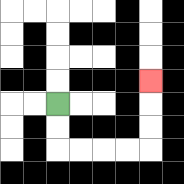{'start': '[2, 4]', 'end': '[6, 3]', 'path_directions': 'D,D,R,R,R,R,U,U,U', 'path_coordinates': '[[2, 4], [2, 5], [2, 6], [3, 6], [4, 6], [5, 6], [6, 6], [6, 5], [6, 4], [6, 3]]'}